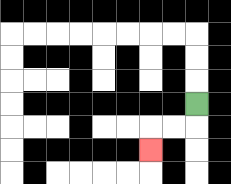{'start': '[8, 4]', 'end': '[6, 6]', 'path_directions': 'D,L,L,D', 'path_coordinates': '[[8, 4], [8, 5], [7, 5], [6, 5], [6, 6]]'}